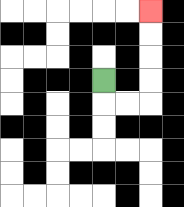{'start': '[4, 3]', 'end': '[6, 0]', 'path_directions': 'D,R,R,U,U,U,U', 'path_coordinates': '[[4, 3], [4, 4], [5, 4], [6, 4], [6, 3], [6, 2], [6, 1], [6, 0]]'}